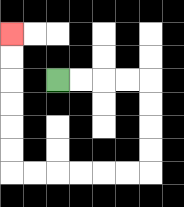{'start': '[2, 3]', 'end': '[0, 1]', 'path_directions': 'R,R,R,R,D,D,D,D,L,L,L,L,L,L,U,U,U,U,U,U', 'path_coordinates': '[[2, 3], [3, 3], [4, 3], [5, 3], [6, 3], [6, 4], [6, 5], [6, 6], [6, 7], [5, 7], [4, 7], [3, 7], [2, 7], [1, 7], [0, 7], [0, 6], [0, 5], [0, 4], [0, 3], [0, 2], [0, 1]]'}